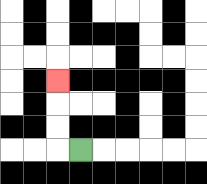{'start': '[3, 6]', 'end': '[2, 3]', 'path_directions': 'L,U,U,U', 'path_coordinates': '[[3, 6], [2, 6], [2, 5], [2, 4], [2, 3]]'}